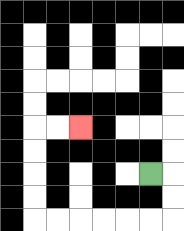{'start': '[6, 7]', 'end': '[3, 5]', 'path_directions': 'R,D,D,L,L,L,L,L,L,U,U,U,U,R,R', 'path_coordinates': '[[6, 7], [7, 7], [7, 8], [7, 9], [6, 9], [5, 9], [4, 9], [3, 9], [2, 9], [1, 9], [1, 8], [1, 7], [1, 6], [1, 5], [2, 5], [3, 5]]'}